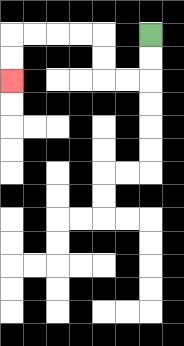{'start': '[6, 1]', 'end': '[0, 3]', 'path_directions': 'D,D,L,L,U,U,L,L,L,L,D,D', 'path_coordinates': '[[6, 1], [6, 2], [6, 3], [5, 3], [4, 3], [4, 2], [4, 1], [3, 1], [2, 1], [1, 1], [0, 1], [0, 2], [0, 3]]'}